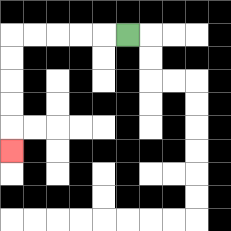{'start': '[5, 1]', 'end': '[0, 6]', 'path_directions': 'L,L,L,L,L,D,D,D,D,D', 'path_coordinates': '[[5, 1], [4, 1], [3, 1], [2, 1], [1, 1], [0, 1], [0, 2], [0, 3], [0, 4], [0, 5], [0, 6]]'}